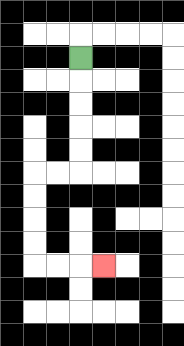{'start': '[3, 2]', 'end': '[4, 11]', 'path_directions': 'D,D,D,D,D,L,L,D,D,D,D,R,R,R', 'path_coordinates': '[[3, 2], [3, 3], [3, 4], [3, 5], [3, 6], [3, 7], [2, 7], [1, 7], [1, 8], [1, 9], [1, 10], [1, 11], [2, 11], [3, 11], [4, 11]]'}